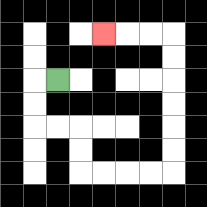{'start': '[2, 3]', 'end': '[4, 1]', 'path_directions': 'L,D,D,R,R,D,D,R,R,R,R,U,U,U,U,U,U,L,L,L', 'path_coordinates': '[[2, 3], [1, 3], [1, 4], [1, 5], [2, 5], [3, 5], [3, 6], [3, 7], [4, 7], [5, 7], [6, 7], [7, 7], [7, 6], [7, 5], [7, 4], [7, 3], [7, 2], [7, 1], [6, 1], [5, 1], [4, 1]]'}